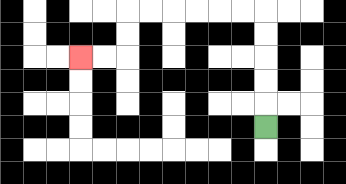{'start': '[11, 5]', 'end': '[3, 2]', 'path_directions': 'U,U,U,U,U,L,L,L,L,L,L,D,D,L,L', 'path_coordinates': '[[11, 5], [11, 4], [11, 3], [11, 2], [11, 1], [11, 0], [10, 0], [9, 0], [8, 0], [7, 0], [6, 0], [5, 0], [5, 1], [5, 2], [4, 2], [3, 2]]'}